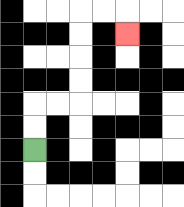{'start': '[1, 6]', 'end': '[5, 1]', 'path_directions': 'U,U,R,R,U,U,U,U,R,R,D', 'path_coordinates': '[[1, 6], [1, 5], [1, 4], [2, 4], [3, 4], [3, 3], [3, 2], [3, 1], [3, 0], [4, 0], [5, 0], [5, 1]]'}